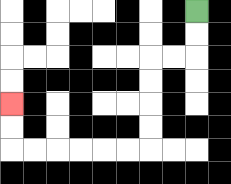{'start': '[8, 0]', 'end': '[0, 4]', 'path_directions': 'D,D,L,L,D,D,D,D,L,L,L,L,L,L,U,U', 'path_coordinates': '[[8, 0], [8, 1], [8, 2], [7, 2], [6, 2], [6, 3], [6, 4], [6, 5], [6, 6], [5, 6], [4, 6], [3, 6], [2, 6], [1, 6], [0, 6], [0, 5], [0, 4]]'}